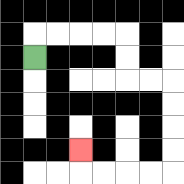{'start': '[1, 2]', 'end': '[3, 6]', 'path_directions': 'U,R,R,R,R,D,D,R,R,D,D,D,D,L,L,L,L,U', 'path_coordinates': '[[1, 2], [1, 1], [2, 1], [3, 1], [4, 1], [5, 1], [5, 2], [5, 3], [6, 3], [7, 3], [7, 4], [7, 5], [7, 6], [7, 7], [6, 7], [5, 7], [4, 7], [3, 7], [3, 6]]'}